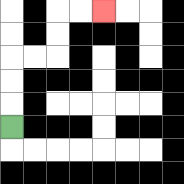{'start': '[0, 5]', 'end': '[4, 0]', 'path_directions': 'U,U,U,R,R,U,U,R,R', 'path_coordinates': '[[0, 5], [0, 4], [0, 3], [0, 2], [1, 2], [2, 2], [2, 1], [2, 0], [3, 0], [4, 0]]'}